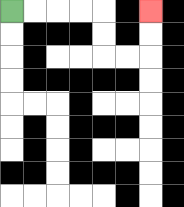{'start': '[0, 0]', 'end': '[6, 0]', 'path_directions': 'R,R,R,R,D,D,R,R,U,U', 'path_coordinates': '[[0, 0], [1, 0], [2, 0], [3, 0], [4, 0], [4, 1], [4, 2], [5, 2], [6, 2], [6, 1], [6, 0]]'}